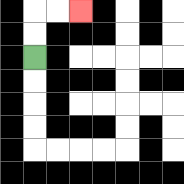{'start': '[1, 2]', 'end': '[3, 0]', 'path_directions': 'U,U,R,R', 'path_coordinates': '[[1, 2], [1, 1], [1, 0], [2, 0], [3, 0]]'}